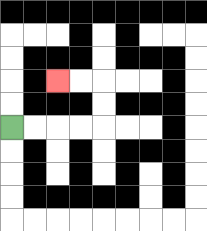{'start': '[0, 5]', 'end': '[2, 3]', 'path_directions': 'R,R,R,R,U,U,L,L', 'path_coordinates': '[[0, 5], [1, 5], [2, 5], [3, 5], [4, 5], [4, 4], [4, 3], [3, 3], [2, 3]]'}